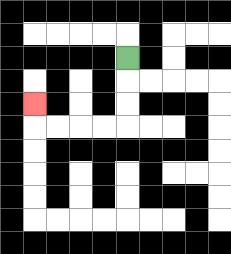{'start': '[5, 2]', 'end': '[1, 4]', 'path_directions': 'D,D,D,L,L,L,L,U', 'path_coordinates': '[[5, 2], [5, 3], [5, 4], [5, 5], [4, 5], [3, 5], [2, 5], [1, 5], [1, 4]]'}